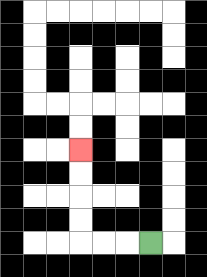{'start': '[6, 10]', 'end': '[3, 6]', 'path_directions': 'L,L,L,U,U,U,U', 'path_coordinates': '[[6, 10], [5, 10], [4, 10], [3, 10], [3, 9], [3, 8], [3, 7], [3, 6]]'}